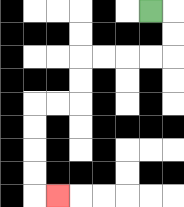{'start': '[6, 0]', 'end': '[2, 8]', 'path_directions': 'R,D,D,L,L,L,L,D,D,L,L,D,D,D,D,R', 'path_coordinates': '[[6, 0], [7, 0], [7, 1], [7, 2], [6, 2], [5, 2], [4, 2], [3, 2], [3, 3], [3, 4], [2, 4], [1, 4], [1, 5], [1, 6], [1, 7], [1, 8], [2, 8]]'}